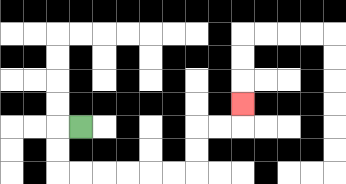{'start': '[3, 5]', 'end': '[10, 4]', 'path_directions': 'L,D,D,R,R,R,R,R,R,U,U,R,R,U', 'path_coordinates': '[[3, 5], [2, 5], [2, 6], [2, 7], [3, 7], [4, 7], [5, 7], [6, 7], [7, 7], [8, 7], [8, 6], [8, 5], [9, 5], [10, 5], [10, 4]]'}